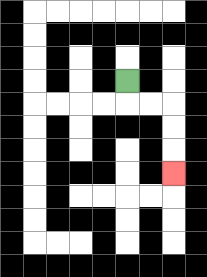{'start': '[5, 3]', 'end': '[7, 7]', 'path_directions': 'D,R,R,D,D,D', 'path_coordinates': '[[5, 3], [5, 4], [6, 4], [7, 4], [7, 5], [7, 6], [7, 7]]'}